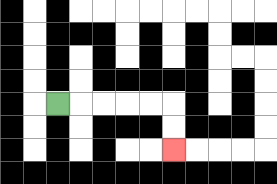{'start': '[2, 4]', 'end': '[7, 6]', 'path_directions': 'R,R,R,R,R,D,D', 'path_coordinates': '[[2, 4], [3, 4], [4, 4], [5, 4], [6, 4], [7, 4], [7, 5], [7, 6]]'}